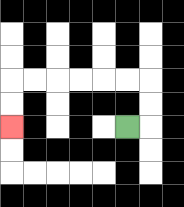{'start': '[5, 5]', 'end': '[0, 5]', 'path_directions': 'R,U,U,L,L,L,L,L,L,D,D', 'path_coordinates': '[[5, 5], [6, 5], [6, 4], [6, 3], [5, 3], [4, 3], [3, 3], [2, 3], [1, 3], [0, 3], [0, 4], [0, 5]]'}